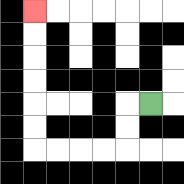{'start': '[6, 4]', 'end': '[1, 0]', 'path_directions': 'L,D,D,L,L,L,L,U,U,U,U,U,U', 'path_coordinates': '[[6, 4], [5, 4], [5, 5], [5, 6], [4, 6], [3, 6], [2, 6], [1, 6], [1, 5], [1, 4], [1, 3], [1, 2], [1, 1], [1, 0]]'}